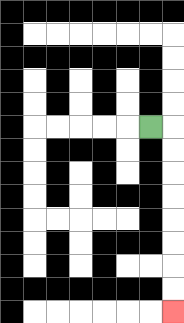{'start': '[6, 5]', 'end': '[7, 13]', 'path_directions': 'R,D,D,D,D,D,D,D,D', 'path_coordinates': '[[6, 5], [7, 5], [7, 6], [7, 7], [7, 8], [7, 9], [7, 10], [7, 11], [7, 12], [7, 13]]'}